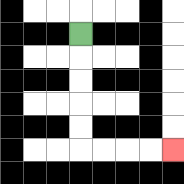{'start': '[3, 1]', 'end': '[7, 6]', 'path_directions': 'D,D,D,D,D,R,R,R,R', 'path_coordinates': '[[3, 1], [3, 2], [3, 3], [3, 4], [3, 5], [3, 6], [4, 6], [5, 6], [6, 6], [7, 6]]'}